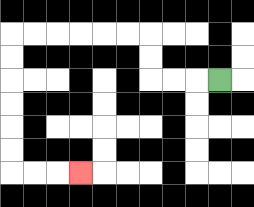{'start': '[9, 3]', 'end': '[3, 7]', 'path_directions': 'L,L,L,U,U,L,L,L,L,L,L,D,D,D,D,D,D,R,R,R', 'path_coordinates': '[[9, 3], [8, 3], [7, 3], [6, 3], [6, 2], [6, 1], [5, 1], [4, 1], [3, 1], [2, 1], [1, 1], [0, 1], [0, 2], [0, 3], [0, 4], [0, 5], [0, 6], [0, 7], [1, 7], [2, 7], [3, 7]]'}